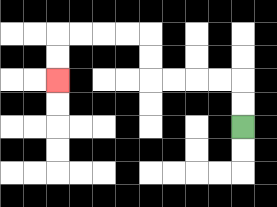{'start': '[10, 5]', 'end': '[2, 3]', 'path_directions': 'U,U,L,L,L,L,U,U,L,L,L,L,D,D', 'path_coordinates': '[[10, 5], [10, 4], [10, 3], [9, 3], [8, 3], [7, 3], [6, 3], [6, 2], [6, 1], [5, 1], [4, 1], [3, 1], [2, 1], [2, 2], [2, 3]]'}